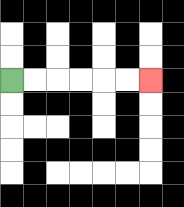{'start': '[0, 3]', 'end': '[6, 3]', 'path_directions': 'R,R,R,R,R,R', 'path_coordinates': '[[0, 3], [1, 3], [2, 3], [3, 3], [4, 3], [5, 3], [6, 3]]'}